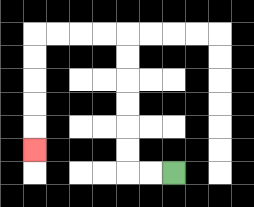{'start': '[7, 7]', 'end': '[1, 6]', 'path_directions': 'L,L,U,U,U,U,U,U,L,L,L,L,D,D,D,D,D', 'path_coordinates': '[[7, 7], [6, 7], [5, 7], [5, 6], [5, 5], [5, 4], [5, 3], [5, 2], [5, 1], [4, 1], [3, 1], [2, 1], [1, 1], [1, 2], [1, 3], [1, 4], [1, 5], [1, 6]]'}